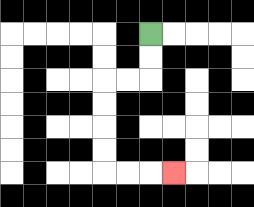{'start': '[6, 1]', 'end': '[7, 7]', 'path_directions': 'D,D,L,L,D,D,D,D,R,R,R', 'path_coordinates': '[[6, 1], [6, 2], [6, 3], [5, 3], [4, 3], [4, 4], [4, 5], [4, 6], [4, 7], [5, 7], [6, 7], [7, 7]]'}